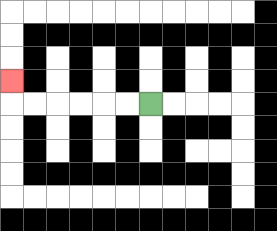{'start': '[6, 4]', 'end': '[0, 3]', 'path_directions': 'L,L,L,L,L,L,U', 'path_coordinates': '[[6, 4], [5, 4], [4, 4], [3, 4], [2, 4], [1, 4], [0, 4], [0, 3]]'}